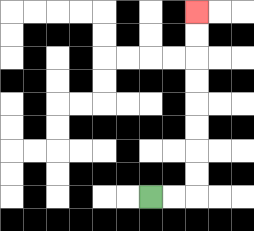{'start': '[6, 8]', 'end': '[8, 0]', 'path_directions': 'R,R,U,U,U,U,U,U,U,U', 'path_coordinates': '[[6, 8], [7, 8], [8, 8], [8, 7], [8, 6], [8, 5], [8, 4], [8, 3], [8, 2], [8, 1], [8, 0]]'}